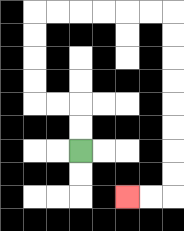{'start': '[3, 6]', 'end': '[5, 8]', 'path_directions': 'U,U,L,L,U,U,U,U,R,R,R,R,R,R,D,D,D,D,D,D,D,D,L,L', 'path_coordinates': '[[3, 6], [3, 5], [3, 4], [2, 4], [1, 4], [1, 3], [1, 2], [1, 1], [1, 0], [2, 0], [3, 0], [4, 0], [5, 0], [6, 0], [7, 0], [7, 1], [7, 2], [7, 3], [7, 4], [7, 5], [7, 6], [7, 7], [7, 8], [6, 8], [5, 8]]'}